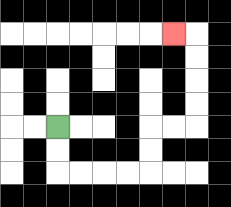{'start': '[2, 5]', 'end': '[7, 1]', 'path_directions': 'D,D,R,R,R,R,U,U,R,R,U,U,U,U,L', 'path_coordinates': '[[2, 5], [2, 6], [2, 7], [3, 7], [4, 7], [5, 7], [6, 7], [6, 6], [6, 5], [7, 5], [8, 5], [8, 4], [8, 3], [8, 2], [8, 1], [7, 1]]'}